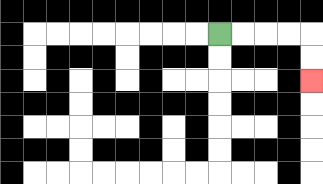{'start': '[9, 1]', 'end': '[13, 3]', 'path_directions': 'R,R,R,R,D,D', 'path_coordinates': '[[9, 1], [10, 1], [11, 1], [12, 1], [13, 1], [13, 2], [13, 3]]'}